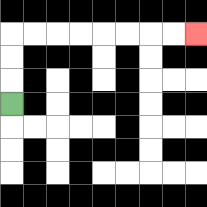{'start': '[0, 4]', 'end': '[8, 1]', 'path_directions': 'U,U,U,R,R,R,R,R,R,R,R', 'path_coordinates': '[[0, 4], [0, 3], [0, 2], [0, 1], [1, 1], [2, 1], [3, 1], [4, 1], [5, 1], [6, 1], [7, 1], [8, 1]]'}